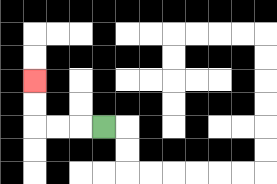{'start': '[4, 5]', 'end': '[1, 3]', 'path_directions': 'L,L,L,U,U', 'path_coordinates': '[[4, 5], [3, 5], [2, 5], [1, 5], [1, 4], [1, 3]]'}